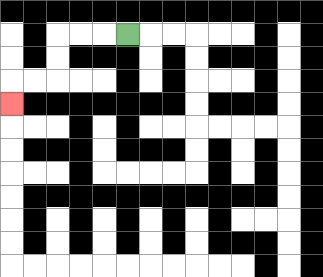{'start': '[5, 1]', 'end': '[0, 4]', 'path_directions': 'L,L,L,D,D,L,L,D', 'path_coordinates': '[[5, 1], [4, 1], [3, 1], [2, 1], [2, 2], [2, 3], [1, 3], [0, 3], [0, 4]]'}